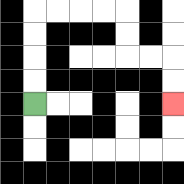{'start': '[1, 4]', 'end': '[7, 4]', 'path_directions': 'U,U,U,U,R,R,R,R,D,D,R,R,D,D', 'path_coordinates': '[[1, 4], [1, 3], [1, 2], [1, 1], [1, 0], [2, 0], [3, 0], [4, 0], [5, 0], [5, 1], [5, 2], [6, 2], [7, 2], [7, 3], [7, 4]]'}